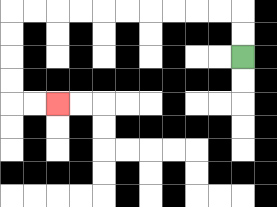{'start': '[10, 2]', 'end': '[2, 4]', 'path_directions': 'U,U,L,L,L,L,L,L,L,L,L,L,D,D,D,D,R,R', 'path_coordinates': '[[10, 2], [10, 1], [10, 0], [9, 0], [8, 0], [7, 0], [6, 0], [5, 0], [4, 0], [3, 0], [2, 0], [1, 0], [0, 0], [0, 1], [0, 2], [0, 3], [0, 4], [1, 4], [2, 4]]'}